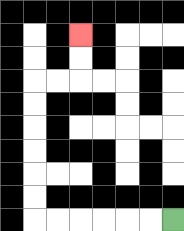{'start': '[7, 9]', 'end': '[3, 1]', 'path_directions': 'L,L,L,L,L,L,U,U,U,U,U,U,R,R,U,U', 'path_coordinates': '[[7, 9], [6, 9], [5, 9], [4, 9], [3, 9], [2, 9], [1, 9], [1, 8], [1, 7], [1, 6], [1, 5], [1, 4], [1, 3], [2, 3], [3, 3], [3, 2], [3, 1]]'}